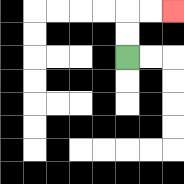{'start': '[5, 2]', 'end': '[7, 0]', 'path_directions': 'U,U,R,R', 'path_coordinates': '[[5, 2], [5, 1], [5, 0], [6, 0], [7, 0]]'}